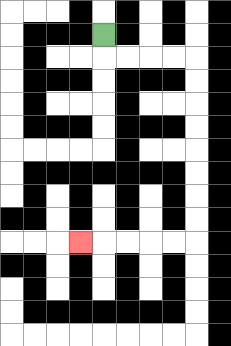{'start': '[4, 1]', 'end': '[3, 10]', 'path_directions': 'D,R,R,R,R,D,D,D,D,D,D,D,D,L,L,L,L,L', 'path_coordinates': '[[4, 1], [4, 2], [5, 2], [6, 2], [7, 2], [8, 2], [8, 3], [8, 4], [8, 5], [8, 6], [8, 7], [8, 8], [8, 9], [8, 10], [7, 10], [6, 10], [5, 10], [4, 10], [3, 10]]'}